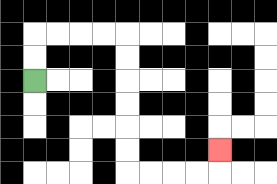{'start': '[1, 3]', 'end': '[9, 6]', 'path_directions': 'U,U,R,R,R,R,D,D,D,D,D,D,R,R,R,R,U', 'path_coordinates': '[[1, 3], [1, 2], [1, 1], [2, 1], [3, 1], [4, 1], [5, 1], [5, 2], [5, 3], [5, 4], [5, 5], [5, 6], [5, 7], [6, 7], [7, 7], [8, 7], [9, 7], [9, 6]]'}